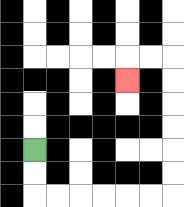{'start': '[1, 6]', 'end': '[5, 3]', 'path_directions': 'D,D,R,R,R,R,R,R,U,U,U,U,U,U,L,L,D', 'path_coordinates': '[[1, 6], [1, 7], [1, 8], [2, 8], [3, 8], [4, 8], [5, 8], [6, 8], [7, 8], [7, 7], [7, 6], [7, 5], [7, 4], [7, 3], [7, 2], [6, 2], [5, 2], [5, 3]]'}